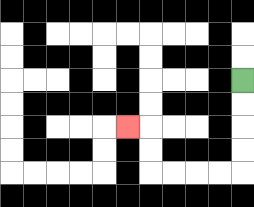{'start': '[10, 3]', 'end': '[5, 5]', 'path_directions': 'D,D,D,D,L,L,L,L,U,U,L', 'path_coordinates': '[[10, 3], [10, 4], [10, 5], [10, 6], [10, 7], [9, 7], [8, 7], [7, 7], [6, 7], [6, 6], [6, 5], [5, 5]]'}